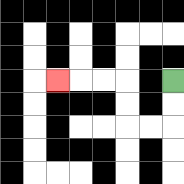{'start': '[7, 3]', 'end': '[2, 3]', 'path_directions': 'D,D,L,L,U,U,L,L,L', 'path_coordinates': '[[7, 3], [7, 4], [7, 5], [6, 5], [5, 5], [5, 4], [5, 3], [4, 3], [3, 3], [2, 3]]'}